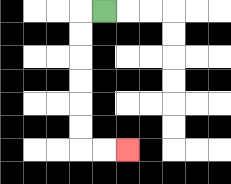{'start': '[4, 0]', 'end': '[5, 6]', 'path_directions': 'L,D,D,D,D,D,D,R,R', 'path_coordinates': '[[4, 0], [3, 0], [3, 1], [3, 2], [3, 3], [3, 4], [3, 5], [3, 6], [4, 6], [5, 6]]'}